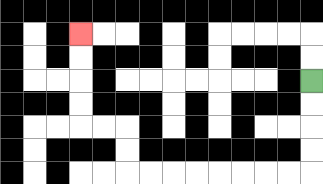{'start': '[13, 3]', 'end': '[3, 1]', 'path_directions': 'D,D,D,D,L,L,L,L,L,L,L,L,U,U,L,L,U,U,U,U', 'path_coordinates': '[[13, 3], [13, 4], [13, 5], [13, 6], [13, 7], [12, 7], [11, 7], [10, 7], [9, 7], [8, 7], [7, 7], [6, 7], [5, 7], [5, 6], [5, 5], [4, 5], [3, 5], [3, 4], [3, 3], [3, 2], [3, 1]]'}